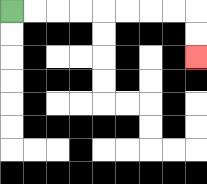{'start': '[0, 0]', 'end': '[8, 2]', 'path_directions': 'R,R,R,R,R,R,R,R,D,D', 'path_coordinates': '[[0, 0], [1, 0], [2, 0], [3, 0], [4, 0], [5, 0], [6, 0], [7, 0], [8, 0], [8, 1], [8, 2]]'}